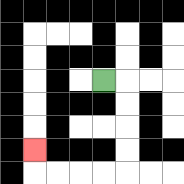{'start': '[4, 3]', 'end': '[1, 6]', 'path_directions': 'R,D,D,D,D,L,L,L,L,U', 'path_coordinates': '[[4, 3], [5, 3], [5, 4], [5, 5], [5, 6], [5, 7], [4, 7], [3, 7], [2, 7], [1, 7], [1, 6]]'}